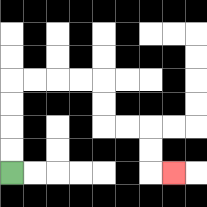{'start': '[0, 7]', 'end': '[7, 7]', 'path_directions': 'U,U,U,U,R,R,R,R,D,D,R,R,D,D,R', 'path_coordinates': '[[0, 7], [0, 6], [0, 5], [0, 4], [0, 3], [1, 3], [2, 3], [3, 3], [4, 3], [4, 4], [4, 5], [5, 5], [6, 5], [6, 6], [6, 7], [7, 7]]'}